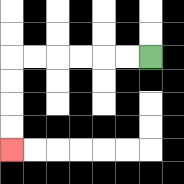{'start': '[6, 2]', 'end': '[0, 6]', 'path_directions': 'L,L,L,L,L,L,D,D,D,D', 'path_coordinates': '[[6, 2], [5, 2], [4, 2], [3, 2], [2, 2], [1, 2], [0, 2], [0, 3], [0, 4], [0, 5], [0, 6]]'}